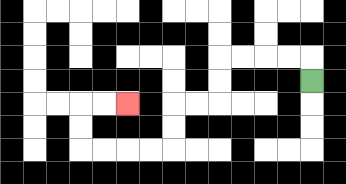{'start': '[13, 3]', 'end': '[5, 4]', 'path_directions': 'U,L,L,L,L,D,D,L,L,D,D,L,L,L,L,U,U,R,R', 'path_coordinates': '[[13, 3], [13, 2], [12, 2], [11, 2], [10, 2], [9, 2], [9, 3], [9, 4], [8, 4], [7, 4], [7, 5], [7, 6], [6, 6], [5, 6], [4, 6], [3, 6], [3, 5], [3, 4], [4, 4], [5, 4]]'}